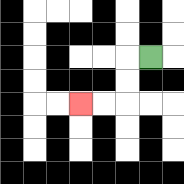{'start': '[6, 2]', 'end': '[3, 4]', 'path_directions': 'L,D,D,L,L', 'path_coordinates': '[[6, 2], [5, 2], [5, 3], [5, 4], [4, 4], [3, 4]]'}